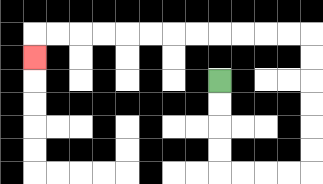{'start': '[9, 3]', 'end': '[1, 2]', 'path_directions': 'D,D,D,D,R,R,R,R,U,U,U,U,U,U,L,L,L,L,L,L,L,L,L,L,L,L,D', 'path_coordinates': '[[9, 3], [9, 4], [9, 5], [9, 6], [9, 7], [10, 7], [11, 7], [12, 7], [13, 7], [13, 6], [13, 5], [13, 4], [13, 3], [13, 2], [13, 1], [12, 1], [11, 1], [10, 1], [9, 1], [8, 1], [7, 1], [6, 1], [5, 1], [4, 1], [3, 1], [2, 1], [1, 1], [1, 2]]'}